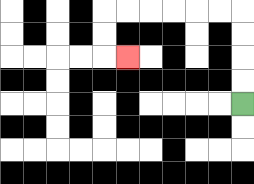{'start': '[10, 4]', 'end': '[5, 2]', 'path_directions': 'U,U,U,U,L,L,L,L,L,L,D,D,R', 'path_coordinates': '[[10, 4], [10, 3], [10, 2], [10, 1], [10, 0], [9, 0], [8, 0], [7, 0], [6, 0], [5, 0], [4, 0], [4, 1], [4, 2], [5, 2]]'}